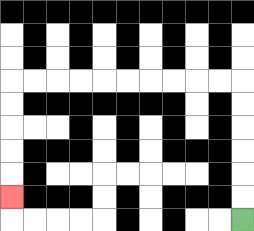{'start': '[10, 9]', 'end': '[0, 8]', 'path_directions': 'U,U,U,U,U,U,L,L,L,L,L,L,L,L,L,L,D,D,D,D,D', 'path_coordinates': '[[10, 9], [10, 8], [10, 7], [10, 6], [10, 5], [10, 4], [10, 3], [9, 3], [8, 3], [7, 3], [6, 3], [5, 3], [4, 3], [3, 3], [2, 3], [1, 3], [0, 3], [0, 4], [0, 5], [0, 6], [0, 7], [0, 8]]'}